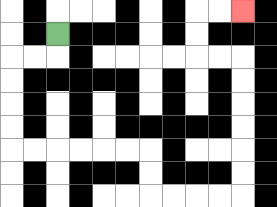{'start': '[2, 1]', 'end': '[10, 0]', 'path_directions': 'D,L,L,D,D,D,D,R,R,R,R,R,R,D,D,R,R,R,R,U,U,U,U,U,U,L,L,U,U,R,R', 'path_coordinates': '[[2, 1], [2, 2], [1, 2], [0, 2], [0, 3], [0, 4], [0, 5], [0, 6], [1, 6], [2, 6], [3, 6], [4, 6], [5, 6], [6, 6], [6, 7], [6, 8], [7, 8], [8, 8], [9, 8], [10, 8], [10, 7], [10, 6], [10, 5], [10, 4], [10, 3], [10, 2], [9, 2], [8, 2], [8, 1], [8, 0], [9, 0], [10, 0]]'}